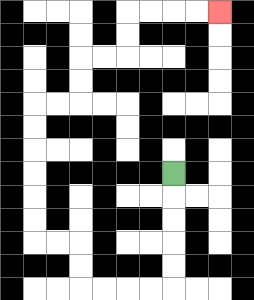{'start': '[7, 7]', 'end': '[9, 0]', 'path_directions': 'D,D,D,D,D,L,L,L,L,U,U,L,L,U,U,U,U,U,U,R,R,U,U,R,R,U,U,R,R,R,R', 'path_coordinates': '[[7, 7], [7, 8], [7, 9], [7, 10], [7, 11], [7, 12], [6, 12], [5, 12], [4, 12], [3, 12], [3, 11], [3, 10], [2, 10], [1, 10], [1, 9], [1, 8], [1, 7], [1, 6], [1, 5], [1, 4], [2, 4], [3, 4], [3, 3], [3, 2], [4, 2], [5, 2], [5, 1], [5, 0], [6, 0], [7, 0], [8, 0], [9, 0]]'}